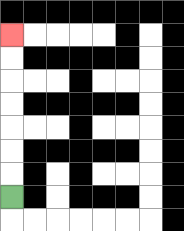{'start': '[0, 8]', 'end': '[0, 1]', 'path_directions': 'U,U,U,U,U,U,U', 'path_coordinates': '[[0, 8], [0, 7], [0, 6], [0, 5], [0, 4], [0, 3], [0, 2], [0, 1]]'}